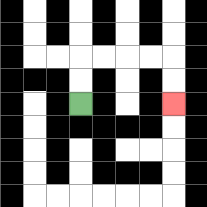{'start': '[3, 4]', 'end': '[7, 4]', 'path_directions': 'U,U,R,R,R,R,D,D', 'path_coordinates': '[[3, 4], [3, 3], [3, 2], [4, 2], [5, 2], [6, 2], [7, 2], [7, 3], [7, 4]]'}